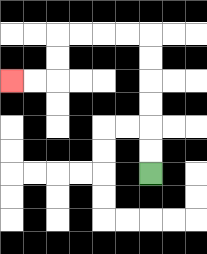{'start': '[6, 7]', 'end': '[0, 3]', 'path_directions': 'U,U,U,U,U,U,L,L,L,L,D,D,L,L', 'path_coordinates': '[[6, 7], [6, 6], [6, 5], [6, 4], [6, 3], [6, 2], [6, 1], [5, 1], [4, 1], [3, 1], [2, 1], [2, 2], [2, 3], [1, 3], [0, 3]]'}